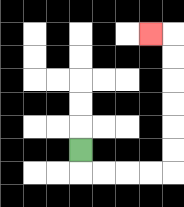{'start': '[3, 6]', 'end': '[6, 1]', 'path_directions': 'D,R,R,R,R,U,U,U,U,U,U,L', 'path_coordinates': '[[3, 6], [3, 7], [4, 7], [5, 7], [6, 7], [7, 7], [7, 6], [7, 5], [7, 4], [7, 3], [7, 2], [7, 1], [6, 1]]'}